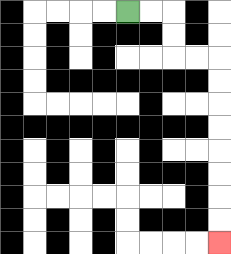{'start': '[5, 0]', 'end': '[9, 10]', 'path_directions': 'R,R,D,D,R,R,D,D,D,D,D,D,D,D', 'path_coordinates': '[[5, 0], [6, 0], [7, 0], [7, 1], [7, 2], [8, 2], [9, 2], [9, 3], [9, 4], [9, 5], [9, 6], [9, 7], [9, 8], [9, 9], [9, 10]]'}